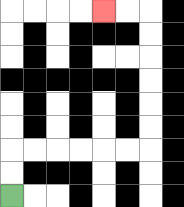{'start': '[0, 8]', 'end': '[4, 0]', 'path_directions': 'U,U,R,R,R,R,R,R,U,U,U,U,U,U,L,L', 'path_coordinates': '[[0, 8], [0, 7], [0, 6], [1, 6], [2, 6], [3, 6], [4, 6], [5, 6], [6, 6], [6, 5], [6, 4], [6, 3], [6, 2], [6, 1], [6, 0], [5, 0], [4, 0]]'}